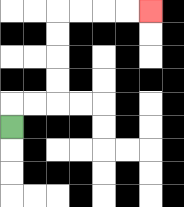{'start': '[0, 5]', 'end': '[6, 0]', 'path_directions': 'U,R,R,U,U,U,U,R,R,R,R', 'path_coordinates': '[[0, 5], [0, 4], [1, 4], [2, 4], [2, 3], [2, 2], [2, 1], [2, 0], [3, 0], [4, 0], [5, 0], [6, 0]]'}